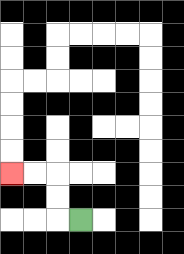{'start': '[3, 9]', 'end': '[0, 7]', 'path_directions': 'L,U,U,L,L', 'path_coordinates': '[[3, 9], [2, 9], [2, 8], [2, 7], [1, 7], [0, 7]]'}